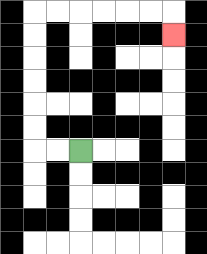{'start': '[3, 6]', 'end': '[7, 1]', 'path_directions': 'L,L,U,U,U,U,U,U,R,R,R,R,R,R,D', 'path_coordinates': '[[3, 6], [2, 6], [1, 6], [1, 5], [1, 4], [1, 3], [1, 2], [1, 1], [1, 0], [2, 0], [3, 0], [4, 0], [5, 0], [6, 0], [7, 0], [7, 1]]'}